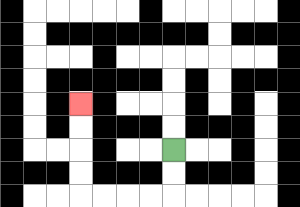{'start': '[7, 6]', 'end': '[3, 4]', 'path_directions': 'D,D,L,L,L,L,U,U,U,U', 'path_coordinates': '[[7, 6], [7, 7], [7, 8], [6, 8], [5, 8], [4, 8], [3, 8], [3, 7], [3, 6], [3, 5], [3, 4]]'}